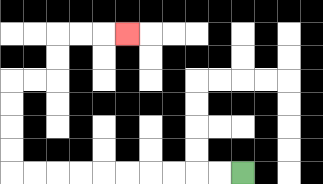{'start': '[10, 7]', 'end': '[5, 1]', 'path_directions': 'L,L,L,L,L,L,L,L,L,L,U,U,U,U,R,R,U,U,R,R,R', 'path_coordinates': '[[10, 7], [9, 7], [8, 7], [7, 7], [6, 7], [5, 7], [4, 7], [3, 7], [2, 7], [1, 7], [0, 7], [0, 6], [0, 5], [0, 4], [0, 3], [1, 3], [2, 3], [2, 2], [2, 1], [3, 1], [4, 1], [5, 1]]'}